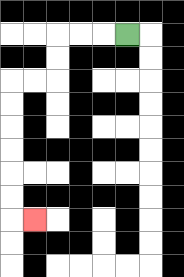{'start': '[5, 1]', 'end': '[1, 9]', 'path_directions': 'L,L,L,D,D,L,L,D,D,D,D,D,D,R', 'path_coordinates': '[[5, 1], [4, 1], [3, 1], [2, 1], [2, 2], [2, 3], [1, 3], [0, 3], [0, 4], [0, 5], [0, 6], [0, 7], [0, 8], [0, 9], [1, 9]]'}